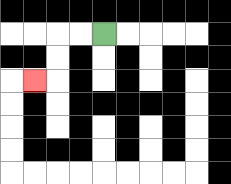{'start': '[4, 1]', 'end': '[1, 3]', 'path_directions': 'L,L,D,D,L', 'path_coordinates': '[[4, 1], [3, 1], [2, 1], [2, 2], [2, 3], [1, 3]]'}